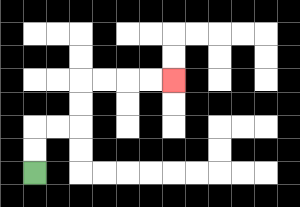{'start': '[1, 7]', 'end': '[7, 3]', 'path_directions': 'U,U,R,R,U,U,R,R,R,R', 'path_coordinates': '[[1, 7], [1, 6], [1, 5], [2, 5], [3, 5], [3, 4], [3, 3], [4, 3], [5, 3], [6, 3], [7, 3]]'}